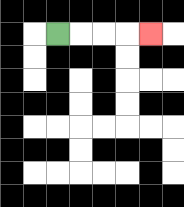{'start': '[2, 1]', 'end': '[6, 1]', 'path_directions': 'R,R,R,R', 'path_coordinates': '[[2, 1], [3, 1], [4, 1], [5, 1], [6, 1]]'}